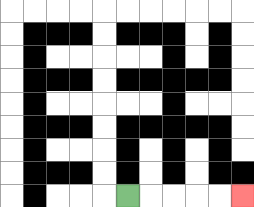{'start': '[5, 8]', 'end': '[10, 8]', 'path_directions': 'R,R,R,R,R', 'path_coordinates': '[[5, 8], [6, 8], [7, 8], [8, 8], [9, 8], [10, 8]]'}